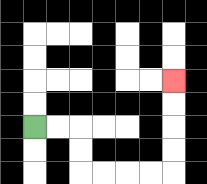{'start': '[1, 5]', 'end': '[7, 3]', 'path_directions': 'R,R,D,D,R,R,R,R,U,U,U,U', 'path_coordinates': '[[1, 5], [2, 5], [3, 5], [3, 6], [3, 7], [4, 7], [5, 7], [6, 7], [7, 7], [7, 6], [7, 5], [7, 4], [7, 3]]'}